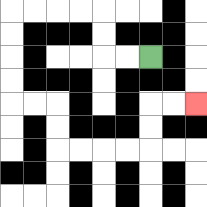{'start': '[6, 2]', 'end': '[8, 4]', 'path_directions': 'L,L,U,U,L,L,L,L,D,D,D,D,R,R,D,D,R,R,R,R,U,U,R,R', 'path_coordinates': '[[6, 2], [5, 2], [4, 2], [4, 1], [4, 0], [3, 0], [2, 0], [1, 0], [0, 0], [0, 1], [0, 2], [0, 3], [0, 4], [1, 4], [2, 4], [2, 5], [2, 6], [3, 6], [4, 6], [5, 6], [6, 6], [6, 5], [6, 4], [7, 4], [8, 4]]'}